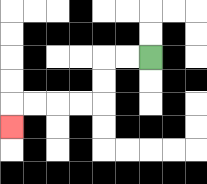{'start': '[6, 2]', 'end': '[0, 5]', 'path_directions': 'L,L,D,D,L,L,L,L,D', 'path_coordinates': '[[6, 2], [5, 2], [4, 2], [4, 3], [4, 4], [3, 4], [2, 4], [1, 4], [0, 4], [0, 5]]'}